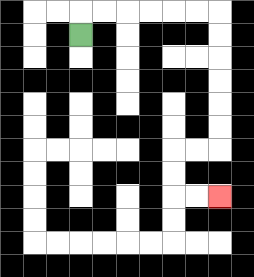{'start': '[3, 1]', 'end': '[9, 8]', 'path_directions': 'U,R,R,R,R,R,R,D,D,D,D,D,D,L,L,D,D,R,R', 'path_coordinates': '[[3, 1], [3, 0], [4, 0], [5, 0], [6, 0], [7, 0], [8, 0], [9, 0], [9, 1], [9, 2], [9, 3], [9, 4], [9, 5], [9, 6], [8, 6], [7, 6], [7, 7], [7, 8], [8, 8], [9, 8]]'}